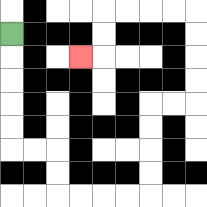{'start': '[0, 1]', 'end': '[3, 2]', 'path_directions': 'D,D,D,D,D,R,R,D,D,R,R,R,R,U,U,U,U,R,R,U,U,U,U,L,L,L,L,D,D,L', 'path_coordinates': '[[0, 1], [0, 2], [0, 3], [0, 4], [0, 5], [0, 6], [1, 6], [2, 6], [2, 7], [2, 8], [3, 8], [4, 8], [5, 8], [6, 8], [6, 7], [6, 6], [6, 5], [6, 4], [7, 4], [8, 4], [8, 3], [8, 2], [8, 1], [8, 0], [7, 0], [6, 0], [5, 0], [4, 0], [4, 1], [4, 2], [3, 2]]'}